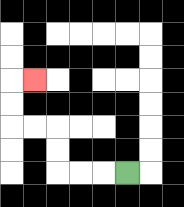{'start': '[5, 7]', 'end': '[1, 3]', 'path_directions': 'L,L,L,U,U,L,L,U,U,R', 'path_coordinates': '[[5, 7], [4, 7], [3, 7], [2, 7], [2, 6], [2, 5], [1, 5], [0, 5], [0, 4], [0, 3], [1, 3]]'}